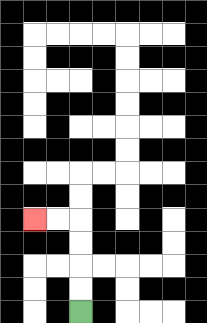{'start': '[3, 13]', 'end': '[1, 9]', 'path_directions': 'U,U,U,U,L,L', 'path_coordinates': '[[3, 13], [3, 12], [3, 11], [3, 10], [3, 9], [2, 9], [1, 9]]'}